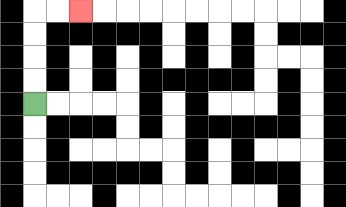{'start': '[1, 4]', 'end': '[3, 0]', 'path_directions': 'U,U,U,U,R,R', 'path_coordinates': '[[1, 4], [1, 3], [1, 2], [1, 1], [1, 0], [2, 0], [3, 0]]'}